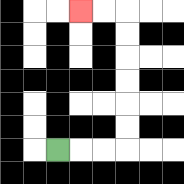{'start': '[2, 6]', 'end': '[3, 0]', 'path_directions': 'R,R,R,U,U,U,U,U,U,L,L', 'path_coordinates': '[[2, 6], [3, 6], [4, 6], [5, 6], [5, 5], [5, 4], [5, 3], [5, 2], [5, 1], [5, 0], [4, 0], [3, 0]]'}